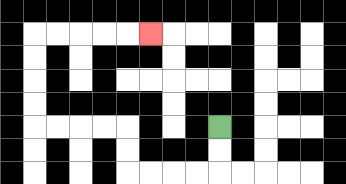{'start': '[9, 5]', 'end': '[6, 1]', 'path_directions': 'D,D,L,L,L,L,U,U,L,L,L,L,U,U,U,U,R,R,R,R,R', 'path_coordinates': '[[9, 5], [9, 6], [9, 7], [8, 7], [7, 7], [6, 7], [5, 7], [5, 6], [5, 5], [4, 5], [3, 5], [2, 5], [1, 5], [1, 4], [1, 3], [1, 2], [1, 1], [2, 1], [3, 1], [4, 1], [5, 1], [6, 1]]'}